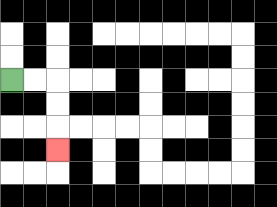{'start': '[0, 3]', 'end': '[2, 6]', 'path_directions': 'R,R,D,D,D', 'path_coordinates': '[[0, 3], [1, 3], [2, 3], [2, 4], [2, 5], [2, 6]]'}